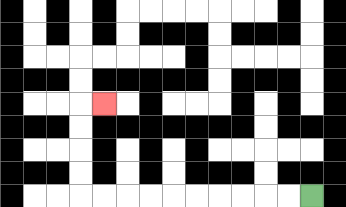{'start': '[13, 8]', 'end': '[4, 4]', 'path_directions': 'L,L,L,L,L,L,L,L,L,L,U,U,U,U,R', 'path_coordinates': '[[13, 8], [12, 8], [11, 8], [10, 8], [9, 8], [8, 8], [7, 8], [6, 8], [5, 8], [4, 8], [3, 8], [3, 7], [3, 6], [3, 5], [3, 4], [4, 4]]'}